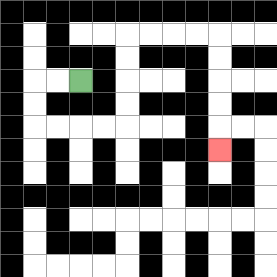{'start': '[3, 3]', 'end': '[9, 6]', 'path_directions': 'L,L,D,D,R,R,R,R,U,U,U,U,R,R,R,R,D,D,D,D,D', 'path_coordinates': '[[3, 3], [2, 3], [1, 3], [1, 4], [1, 5], [2, 5], [3, 5], [4, 5], [5, 5], [5, 4], [5, 3], [5, 2], [5, 1], [6, 1], [7, 1], [8, 1], [9, 1], [9, 2], [9, 3], [9, 4], [9, 5], [9, 6]]'}